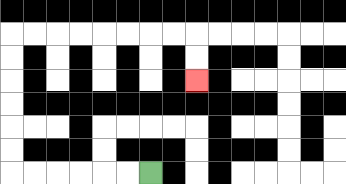{'start': '[6, 7]', 'end': '[8, 3]', 'path_directions': 'L,L,L,L,L,L,U,U,U,U,U,U,R,R,R,R,R,R,R,R,D,D', 'path_coordinates': '[[6, 7], [5, 7], [4, 7], [3, 7], [2, 7], [1, 7], [0, 7], [0, 6], [0, 5], [0, 4], [0, 3], [0, 2], [0, 1], [1, 1], [2, 1], [3, 1], [4, 1], [5, 1], [6, 1], [7, 1], [8, 1], [8, 2], [8, 3]]'}